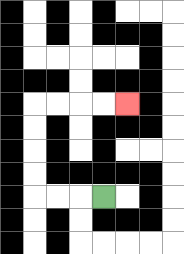{'start': '[4, 8]', 'end': '[5, 4]', 'path_directions': 'L,L,L,U,U,U,U,R,R,R,R', 'path_coordinates': '[[4, 8], [3, 8], [2, 8], [1, 8], [1, 7], [1, 6], [1, 5], [1, 4], [2, 4], [3, 4], [4, 4], [5, 4]]'}